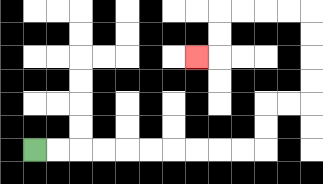{'start': '[1, 6]', 'end': '[8, 2]', 'path_directions': 'R,R,R,R,R,R,R,R,R,R,U,U,R,R,U,U,U,U,L,L,L,L,D,D,L', 'path_coordinates': '[[1, 6], [2, 6], [3, 6], [4, 6], [5, 6], [6, 6], [7, 6], [8, 6], [9, 6], [10, 6], [11, 6], [11, 5], [11, 4], [12, 4], [13, 4], [13, 3], [13, 2], [13, 1], [13, 0], [12, 0], [11, 0], [10, 0], [9, 0], [9, 1], [9, 2], [8, 2]]'}